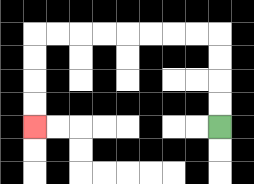{'start': '[9, 5]', 'end': '[1, 5]', 'path_directions': 'U,U,U,U,L,L,L,L,L,L,L,L,D,D,D,D', 'path_coordinates': '[[9, 5], [9, 4], [9, 3], [9, 2], [9, 1], [8, 1], [7, 1], [6, 1], [5, 1], [4, 1], [3, 1], [2, 1], [1, 1], [1, 2], [1, 3], [1, 4], [1, 5]]'}